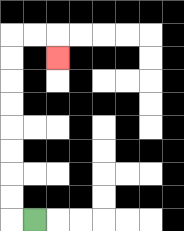{'start': '[1, 9]', 'end': '[2, 2]', 'path_directions': 'L,U,U,U,U,U,U,U,U,R,R,D', 'path_coordinates': '[[1, 9], [0, 9], [0, 8], [0, 7], [0, 6], [0, 5], [0, 4], [0, 3], [0, 2], [0, 1], [1, 1], [2, 1], [2, 2]]'}